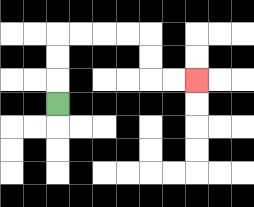{'start': '[2, 4]', 'end': '[8, 3]', 'path_directions': 'U,U,U,R,R,R,R,D,D,R,R', 'path_coordinates': '[[2, 4], [2, 3], [2, 2], [2, 1], [3, 1], [4, 1], [5, 1], [6, 1], [6, 2], [6, 3], [7, 3], [8, 3]]'}